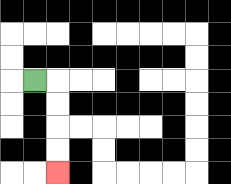{'start': '[1, 3]', 'end': '[2, 7]', 'path_directions': 'R,D,D,D,D', 'path_coordinates': '[[1, 3], [2, 3], [2, 4], [2, 5], [2, 6], [2, 7]]'}